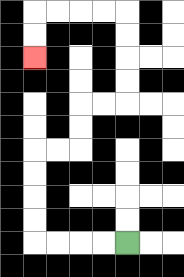{'start': '[5, 10]', 'end': '[1, 2]', 'path_directions': 'L,L,L,L,U,U,U,U,R,R,U,U,R,R,U,U,U,U,L,L,L,L,D,D', 'path_coordinates': '[[5, 10], [4, 10], [3, 10], [2, 10], [1, 10], [1, 9], [1, 8], [1, 7], [1, 6], [2, 6], [3, 6], [3, 5], [3, 4], [4, 4], [5, 4], [5, 3], [5, 2], [5, 1], [5, 0], [4, 0], [3, 0], [2, 0], [1, 0], [1, 1], [1, 2]]'}